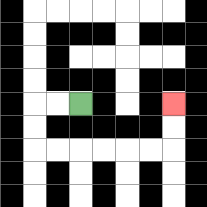{'start': '[3, 4]', 'end': '[7, 4]', 'path_directions': 'L,L,D,D,R,R,R,R,R,R,U,U', 'path_coordinates': '[[3, 4], [2, 4], [1, 4], [1, 5], [1, 6], [2, 6], [3, 6], [4, 6], [5, 6], [6, 6], [7, 6], [7, 5], [7, 4]]'}